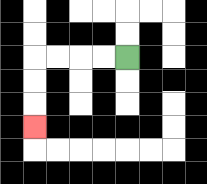{'start': '[5, 2]', 'end': '[1, 5]', 'path_directions': 'L,L,L,L,D,D,D', 'path_coordinates': '[[5, 2], [4, 2], [3, 2], [2, 2], [1, 2], [1, 3], [1, 4], [1, 5]]'}